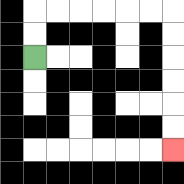{'start': '[1, 2]', 'end': '[7, 6]', 'path_directions': 'U,U,R,R,R,R,R,R,D,D,D,D,D,D', 'path_coordinates': '[[1, 2], [1, 1], [1, 0], [2, 0], [3, 0], [4, 0], [5, 0], [6, 0], [7, 0], [7, 1], [7, 2], [7, 3], [7, 4], [7, 5], [7, 6]]'}